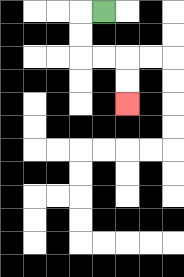{'start': '[4, 0]', 'end': '[5, 4]', 'path_directions': 'L,D,D,R,R,D,D', 'path_coordinates': '[[4, 0], [3, 0], [3, 1], [3, 2], [4, 2], [5, 2], [5, 3], [5, 4]]'}